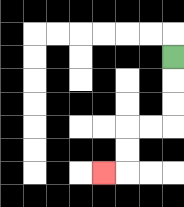{'start': '[7, 2]', 'end': '[4, 7]', 'path_directions': 'D,D,D,L,L,D,D,L', 'path_coordinates': '[[7, 2], [7, 3], [7, 4], [7, 5], [6, 5], [5, 5], [5, 6], [5, 7], [4, 7]]'}